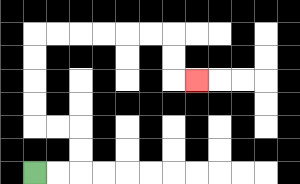{'start': '[1, 7]', 'end': '[8, 3]', 'path_directions': 'R,R,U,U,L,L,U,U,U,U,R,R,R,R,R,R,D,D,R', 'path_coordinates': '[[1, 7], [2, 7], [3, 7], [3, 6], [3, 5], [2, 5], [1, 5], [1, 4], [1, 3], [1, 2], [1, 1], [2, 1], [3, 1], [4, 1], [5, 1], [6, 1], [7, 1], [7, 2], [7, 3], [8, 3]]'}